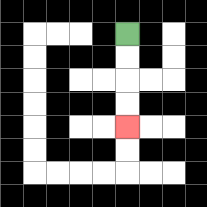{'start': '[5, 1]', 'end': '[5, 5]', 'path_directions': 'D,D,D,D', 'path_coordinates': '[[5, 1], [5, 2], [5, 3], [5, 4], [5, 5]]'}